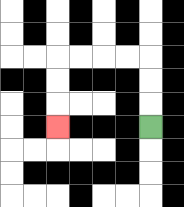{'start': '[6, 5]', 'end': '[2, 5]', 'path_directions': 'U,U,U,L,L,L,L,D,D,D', 'path_coordinates': '[[6, 5], [6, 4], [6, 3], [6, 2], [5, 2], [4, 2], [3, 2], [2, 2], [2, 3], [2, 4], [2, 5]]'}